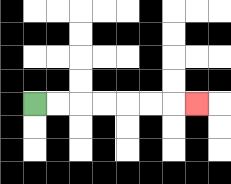{'start': '[1, 4]', 'end': '[8, 4]', 'path_directions': 'R,R,R,R,R,R,R', 'path_coordinates': '[[1, 4], [2, 4], [3, 4], [4, 4], [5, 4], [6, 4], [7, 4], [8, 4]]'}